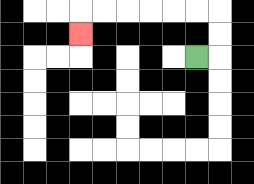{'start': '[8, 2]', 'end': '[3, 1]', 'path_directions': 'R,U,U,L,L,L,L,L,L,D', 'path_coordinates': '[[8, 2], [9, 2], [9, 1], [9, 0], [8, 0], [7, 0], [6, 0], [5, 0], [4, 0], [3, 0], [3, 1]]'}